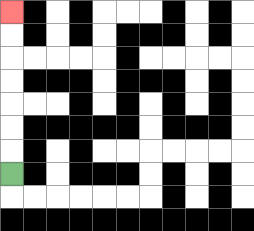{'start': '[0, 7]', 'end': '[0, 0]', 'path_directions': 'U,U,U,U,U,U,U', 'path_coordinates': '[[0, 7], [0, 6], [0, 5], [0, 4], [0, 3], [0, 2], [0, 1], [0, 0]]'}